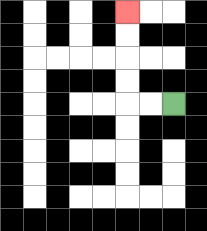{'start': '[7, 4]', 'end': '[5, 0]', 'path_directions': 'L,L,U,U,U,U', 'path_coordinates': '[[7, 4], [6, 4], [5, 4], [5, 3], [5, 2], [5, 1], [5, 0]]'}